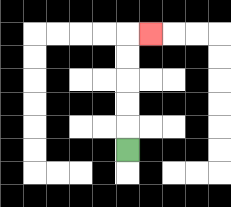{'start': '[5, 6]', 'end': '[6, 1]', 'path_directions': 'U,U,U,U,U,R', 'path_coordinates': '[[5, 6], [5, 5], [5, 4], [5, 3], [5, 2], [5, 1], [6, 1]]'}